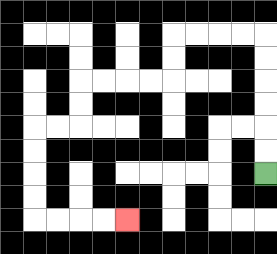{'start': '[11, 7]', 'end': '[5, 9]', 'path_directions': 'U,U,U,U,U,U,L,L,L,L,D,D,L,L,L,L,D,D,L,L,D,D,D,D,R,R,R,R', 'path_coordinates': '[[11, 7], [11, 6], [11, 5], [11, 4], [11, 3], [11, 2], [11, 1], [10, 1], [9, 1], [8, 1], [7, 1], [7, 2], [7, 3], [6, 3], [5, 3], [4, 3], [3, 3], [3, 4], [3, 5], [2, 5], [1, 5], [1, 6], [1, 7], [1, 8], [1, 9], [2, 9], [3, 9], [4, 9], [5, 9]]'}